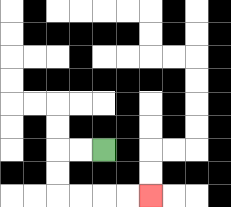{'start': '[4, 6]', 'end': '[6, 8]', 'path_directions': 'L,L,D,D,R,R,R,R', 'path_coordinates': '[[4, 6], [3, 6], [2, 6], [2, 7], [2, 8], [3, 8], [4, 8], [5, 8], [6, 8]]'}